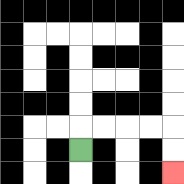{'start': '[3, 6]', 'end': '[7, 7]', 'path_directions': 'U,R,R,R,R,D,D', 'path_coordinates': '[[3, 6], [3, 5], [4, 5], [5, 5], [6, 5], [7, 5], [7, 6], [7, 7]]'}